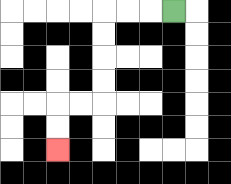{'start': '[7, 0]', 'end': '[2, 6]', 'path_directions': 'L,L,L,D,D,D,D,L,L,D,D', 'path_coordinates': '[[7, 0], [6, 0], [5, 0], [4, 0], [4, 1], [4, 2], [4, 3], [4, 4], [3, 4], [2, 4], [2, 5], [2, 6]]'}